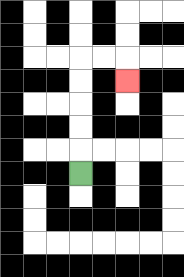{'start': '[3, 7]', 'end': '[5, 3]', 'path_directions': 'U,U,U,U,U,R,R,D', 'path_coordinates': '[[3, 7], [3, 6], [3, 5], [3, 4], [3, 3], [3, 2], [4, 2], [5, 2], [5, 3]]'}